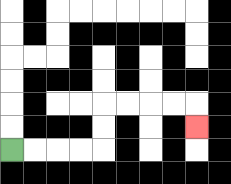{'start': '[0, 6]', 'end': '[8, 5]', 'path_directions': 'R,R,R,R,U,U,R,R,R,R,D', 'path_coordinates': '[[0, 6], [1, 6], [2, 6], [3, 6], [4, 6], [4, 5], [4, 4], [5, 4], [6, 4], [7, 4], [8, 4], [8, 5]]'}